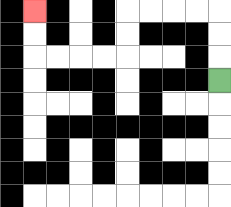{'start': '[9, 3]', 'end': '[1, 0]', 'path_directions': 'U,U,U,L,L,L,L,D,D,L,L,L,L,U,U', 'path_coordinates': '[[9, 3], [9, 2], [9, 1], [9, 0], [8, 0], [7, 0], [6, 0], [5, 0], [5, 1], [5, 2], [4, 2], [3, 2], [2, 2], [1, 2], [1, 1], [1, 0]]'}